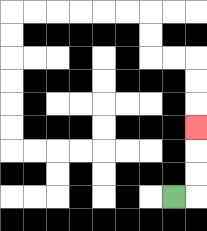{'start': '[7, 8]', 'end': '[8, 5]', 'path_directions': 'R,U,U,U', 'path_coordinates': '[[7, 8], [8, 8], [8, 7], [8, 6], [8, 5]]'}